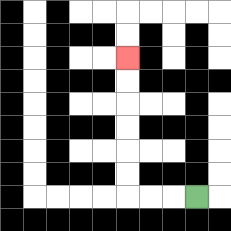{'start': '[8, 8]', 'end': '[5, 2]', 'path_directions': 'L,L,L,U,U,U,U,U,U', 'path_coordinates': '[[8, 8], [7, 8], [6, 8], [5, 8], [5, 7], [5, 6], [5, 5], [5, 4], [5, 3], [5, 2]]'}